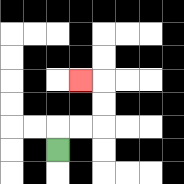{'start': '[2, 6]', 'end': '[3, 3]', 'path_directions': 'U,R,R,U,U,L', 'path_coordinates': '[[2, 6], [2, 5], [3, 5], [4, 5], [4, 4], [4, 3], [3, 3]]'}